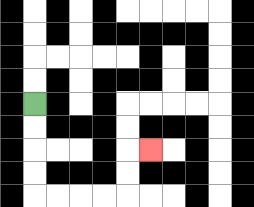{'start': '[1, 4]', 'end': '[6, 6]', 'path_directions': 'D,D,D,D,R,R,R,R,U,U,R', 'path_coordinates': '[[1, 4], [1, 5], [1, 6], [1, 7], [1, 8], [2, 8], [3, 8], [4, 8], [5, 8], [5, 7], [5, 6], [6, 6]]'}